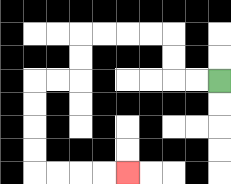{'start': '[9, 3]', 'end': '[5, 7]', 'path_directions': 'L,L,U,U,L,L,L,L,D,D,L,L,D,D,D,D,R,R,R,R', 'path_coordinates': '[[9, 3], [8, 3], [7, 3], [7, 2], [7, 1], [6, 1], [5, 1], [4, 1], [3, 1], [3, 2], [3, 3], [2, 3], [1, 3], [1, 4], [1, 5], [1, 6], [1, 7], [2, 7], [3, 7], [4, 7], [5, 7]]'}